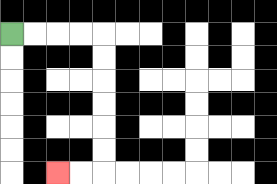{'start': '[0, 1]', 'end': '[2, 7]', 'path_directions': 'R,R,R,R,D,D,D,D,D,D,L,L', 'path_coordinates': '[[0, 1], [1, 1], [2, 1], [3, 1], [4, 1], [4, 2], [4, 3], [4, 4], [4, 5], [4, 6], [4, 7], [3, 7], [2, 7]]'}